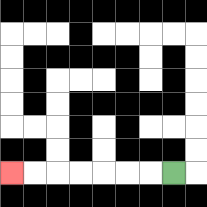{'start': '[7, 7]', 'end': '[0, 7]', 'path_directions': 'L,L,L,L,L,L,L', 'path_coordinates': '[[7, 7], [6, 7], [5, 7], [4, 7], [3, 7], [2, 7], [1, 7], [0, 7]]'}